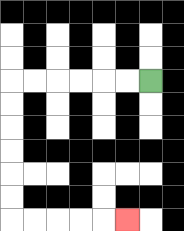{'start': '[6, 3]', 'end': '[5, 9]', 'path_directions': 'L,L,L,L,L,L,D,D,D,D,D,D,R,R,R,R,R', 'path_coordinates': '[[6, 3], [5, 3], [4, 3], [3, 3], [2, 3], [1, 3], [0, 3], [0, 4], [0, 5], [0, 6], [0, 7], [0, 8], [0, 9], [1, 9], [2, 9], [3, 9], [4, 9], [5, 9]]'}